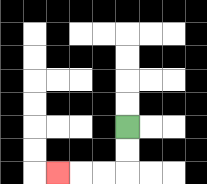{'start': '[5, 5]', 'end': '[2, 7]', 'path_directions': 'D,D,L,L,L', 'path_coordinates': '[[5, 5], [5, 6], [5, 7], [4, 7], [3, 7], [2, 7]]'}